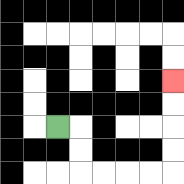{'start': '[2, 5]', 'end': '[7, 3]', 'path_directions': 'R,D,D,R,R,R,R,U,U,U,U', 'path_coordinates': '[[2, 5], [3, 5], [3, 6], [3, 7], [4, 7], [5, 7], [6, 7], [7, 7], [7, 6], [7, 5], [7, 4], [7, 3]]'}